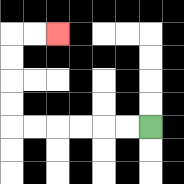{'start': '[6, 5]', 'end': '[2, 1]', 'path_directions': 'L,L,L,L,L,L,U,U,U,U,R,R', 'path_coordinates': '[[6, 5], [5, 5], [4, 5], [3, 5], [2, 5], [1, 5], [0, 5], [0, 4], [0, 3], [0, 2], [0, 1], [1, 1], [2, 1]]'}